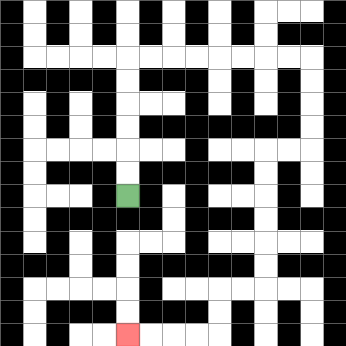{'start': '[5, 8]', 'end': '[5, 14]', 'path_directions': 'U,U,U,U,U,U,R,R,R,R,R,R,R,R,D,D,D,D,L,L,D,D,D,D,D,D,L,L,D,D,L,L,L,L', 'path_coordinates': '[[5, 8], [5, 7], [5, 6], [5, 5], [5, 4], [5, 3], [5, 2], [6, 2], [7, 2], [8, 2], [9, 2], [10, 2], [11, 2], [12, 2], [13, 2], [13, 3], [13, 4], [13, 5], [13, 6], [12, 6], [11, 6], [11, 7], [11, 8], [11, 9], [11, 10], [11, 11], [11, 12], [10, 12], [9, 12], [9, 13], [9, 14], [8, 14], [7, 14], [6, 14], [5, 14]]'}